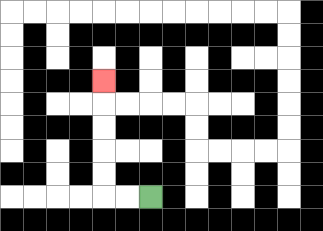{'start': '[6, 8]', 'end': '[4, 3]', 'path_directions': 'L,L,U,U,U,U,U', 'path_coordinates': '[[6, 8], [5, 8], [4, 8], [4, 7], [4, 6], [4, 5], [4, 4], [4, 3]]'}